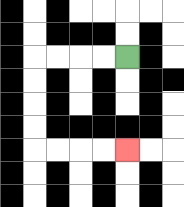{'start': '[5, 2]', 'end': '[5, 6]', 'path_directions': 'L,L,L,L,D,D,D,D,R,R,R,R', 'path_coordinates': '[[5, 2], [4, 2], [3, 2], [2, 2], [1, 2], [1, 3], [1, 4], [1, 5], [1, 6], [2, 6], [3, 6], [4, 6], [5, 6]]'}